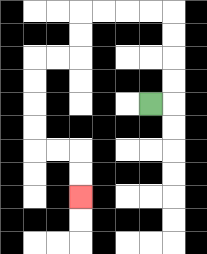{'start': '[6, 4]', 'end': '[3, 8]', 'path_directions': 'R,U,U,U,U,L,L,L,L,D,D,L,L,D,D,D,D,R,R,D,D', 'path_coordinates': '[[6, 4], [7, 4], [7, 3], [7, 2], [7, 1], [7, 0], [6, 0], [5, 0], [4, 0], [3, 0], [3, 1], [3, 2], [2, 2], [1, 2], [1, 3], [1, 4], [1, 5], [1, 6], [2, 6], [3, 6], [3, 7], [3, 8]]'}